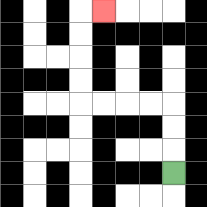{'start': '[7, 7]', 'end': '[4, 0]', 'path_directions': 'U,U,U,L,L,L,L,U,U,U,U,R', 'path_coordinates': '[[7, 7], [7, 6], [7, 5], [7, 4], [6, 4], [5, 4], [4, 4], [3, 4], [3, 3], [3, 2], [3, 1], [3, 0], [4, 0]]'}